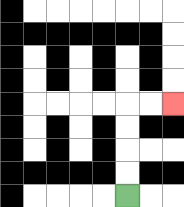{'start': '[5, 8]', 'end': '[7, 4]', 'path_directions': 'U,U,U,U,R,R', 'path_coordinates': '[[5, 8], [5, 7], [5, 6], [5, 5], [5, 4], [6, 4], [7, 4]]'}